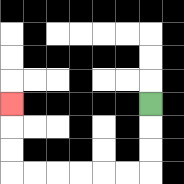{'start': '[6, 4]', 'end': '[0, 4]', 'path_directions': 'D,D,D,L,L,L,L,L,L,U,U,U', 'path_coordinates': '[[6, 4], [6, 5], [6, 6], [6, 7], [5, 7], [4, 7], [3, 7], [2, 7], [1, 7], [0, 7], [0, 6], [0, 5], [0, 4]]'}